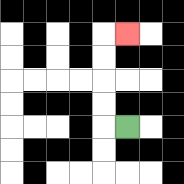{'start': '[5, 5]', 'end': '[5, 1]', 'path_directions': 'L,U,U,U,U,R', 'path_coordinates': '[[5, 5], [4, 5], [4, 4], [4, 3], [4, 2], [4, 1], [5, 1]]'}